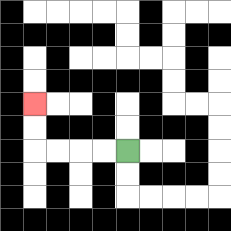{'start': '[5, 6]', 'end': '[1, 4]', 'path_directions': 'L,L,L,L,U,U', 'path_coordinates': '[[5, 6], [4, 6], [3, 6], [2, 6], [1, 6], [1, 5], [1, 4]]'}